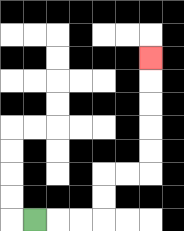{'start': '[1, 9]', 'end': '[6, 2]', 'path_directions': 'R,R,R,U,U,R,R,U,U,U,U,U', 'path_coordinates': '[[1, 9], [2, 9], [3, 9], [4, 9], [4, 8], [4, 7], [5, 7], [6, 7], [6, 6], [6, 5], [6, 4], [6, 3], [6, 2]]'}